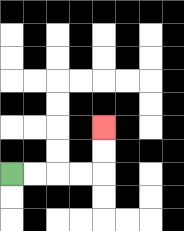{'start': '[0, 7]', 'end': '[4, 5]', 'path_directions': 'R,R,R,R,U,U', 'path_coordinates': '[[0, 7], [1, 7], [2, 7], [3, 7], [4, 7], [4, 6], [4, 5]]'}